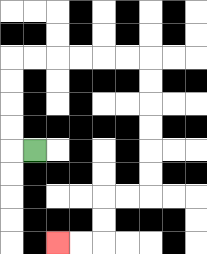{'start': '[1, 6]', 'end': '[2, 10]', 'path_directions': 'L,U,U,U,U,R,R,R,R,R,R,D,D,D,D,D,D,L,L,D,D,L,L', 'path_coordinates': '[[1, 6], [0, 6], [0, 5], [0, 4], [0, 3], [0, 2], [1, 2], [2, 2], [3, 2], [4, 2], [5, 2], [6, 2], [6, 3], [6, 4], [6, 5], [6, 6], [6, 7], [6, 8], [5, 8], [4, 8], [4, 9], [4, 10], [3, 10], [2, 10]]'}